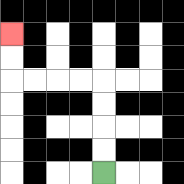{'start': '[4, 7]', 'end': '[0, 1]', 'path_directions': 'U,U,U,U,L,L,L,L,U,U', 'path_coordinates': '[[4, 7], [4, 6], [4, 5], [4, 4], [4, 3], [3, 3], [2, 3], [1, 3], [0, 3], [0, 2], [0, 1]]'}